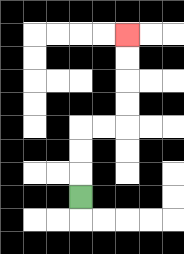{'start': '[3, 8]', 'end': '[5, 1]', 'path_directions': 'U,U,U,R,R,U,U,U,U', 'path_coordinates': '[[3, 8], [3, 7], [3, 6], [3, 5], [4, 5], [5, 5], [5, 4], [5, 3], [5, 2], [5, 1]]'}